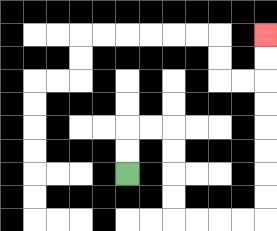{'start': '[5, 7]', 'end': '[11, 1]', 'path_directions': 'U,U,R,R,D,D,D,D,R,R,R,R,U,U,U,U,U,U,U,U', 'path_coordinates': '[[5, 7], [5, 6], [5, 5], [6, 5], [7, 5], [7, 6], [7, 7], [7, 8], [7, 9], [8, 9], [9, 9], [10, 9], [11, 9], [11, 8], [11, 7], [11, 6], [11, 5], [11, 4], [11, 3], [11, 2], [11, 1]]'}